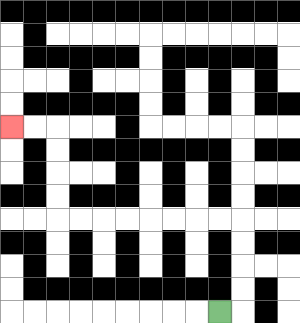{'start': '[9, 13]', 'end': '[0, 5]', 'path_directions': 'R,U,U,U,U,L,L,L,L,L,L,L,L,U,U,U,U,L,L', 'path_coordinates': '[[9, 13], [10, 13], [10, 12], [10, 11], [10, 10], [10, 9], [9, 9], [8, 9], [7, 9], [6, 9], [5, 9], [4, 9], [3, 9], [2, 9], [2, 8], [2, 7], [2, 6], [2, 5], [1, 5], [0, 5]]'}